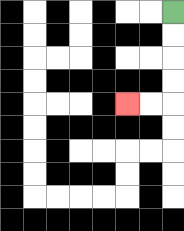{'start': '[7, 0]', 'end': '[5, 4]', 'path_directions': 'D,D,D,D,L,L', 'path_coordinates': '[[7, 0], [7, 1], [7, 2], [7, 3], [7, 4], [6, 4], [5, 4]]'}